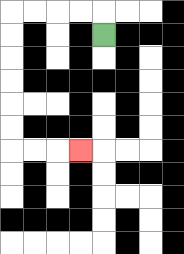{'start': '[4, 1]', 'end': '[3, 6]', 'path_directions': 'U,L,L,L,L,D,D,D,D,D,D,R,R,R', 'path_coordinates': '[[4, 1], [4, 0], [3, 0], [2, 0], [1, 0], [0, 0], [0, 1], [0, 2], [0, 3], [0, 4], [0, 5], [0, 6], [1, 6], [2, 6], [3, 6]]'}